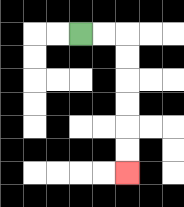{'start': '[3, 1]', 'end': '[5, 7]', 'path_directions': 'R,R,D,D,D,D,D,D', 'path_coordinates': '[[3, 1], [4, 1], [5, 1], [5, 2], [5, 3], [5, 4], [5, 5], [5, 6], [5, 7]]'}